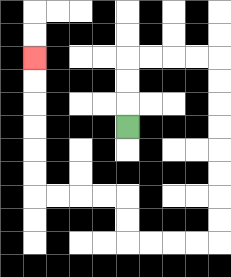{'start': '[5, 5]', 'end': '[1, 2]', 'path_directions': 'U,U,U,R,R,R,R,D,D,D,D,D,D,D,D,L,L,L,L,U,U,L,L,L,L,U,U,U,U,U,U', 'path_coordinates': '[[5, 5], [5, 4], [5, 3], [5, 2], [6, 2], [7, 2], [8, 2], [9, 2], [9, 3], [9, 4], [9, 5], [9, 6], [9, 7], [9, 8], [9, 9], [9, 10], [8, 10], [7, 10], [6, 10], [5, 10], [5, 9], [5, 8], [4, 8], [3, 8], [2, 8], [1, 8], [1, 7], [1, 6], [1, 5], [1, 4], [1, 3], [1, 2]]'}